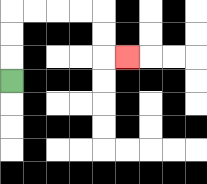{'start': '[0, 3]', 'end': '[5, 2]', 'path_directions': 'U,U,U,R,R,R,R,D,D,R', 'path_coordinates': '[[0, 3], [0, 2], [0, 1], [0, 0], [1, 0], [2, 0], [3, 0], [4, 0], [4, 1], [4, 2], [5, 2]]'}